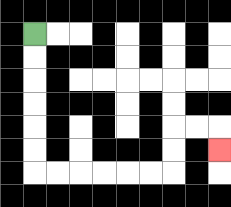{'start': '[1, 1]', 'end': '[9, 6]', 'path_directions': 'D,D,D,D,D,D,R,R,R,R,R,R,U,U,R,R,D', 'path_coordinates': '[[1, 1], [1, 2], [1, 3], [1, 4], [1, 5], [1, 6], [1, 7], [2, 7], [3, 7], [4, 7], [5, 7], [6, 7], [7, 7], [7, 6], [7, 5], [8, 5], [9, 5], [9, 6]]'}